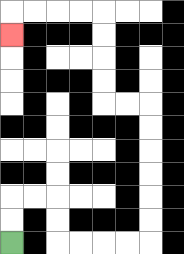{'start': '[0, 10]', 'end': '[0, 1]', 'path_directions': 'U,U,R,R,D,D,R,R,R,R,U,U,U,U,U,U,L,L,U,U,U,U,L,L,L,L,D', 'path_coordinates': '[[0, 10], [0, 9], [0, 8], [1, 8], [2, 8], [2, 9], [2, 10], [3, 10], [4, 10], [5, 10], [6, 10], [6, 9], [6, 8], [6, 7], [6, 6], [6, 5], [6, 4], [5, 4], [4, 4], [4, 3], [4, 2], [4, 1], [4, 0], [3, 0], [2, 0], [1, 0], [0, 0], [0, 1]]'}